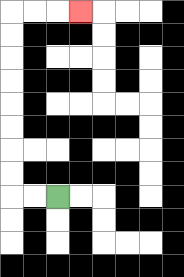{'start': '[2, 8]', 'end': '[3, 0]', 'path_directions': 'L,L,U,U,U,U,U,U,U,U,R,R,R', 'path_coordinates': '[[2, 8], [1, 8], [0, 8], [0, 7], [0, 6], [0, 5], [0, 4], [0, 3], [0, 2], [0, 1], [0, 0], [1, 0], [2, 0], [3, 0]]'}